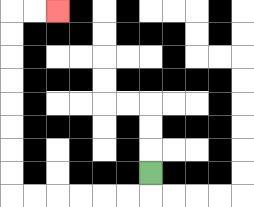{'start': '[6, 7]', 'end': '[2, 0]', 'path_directions': 'D,L,L,L,L,L,L,U,U,U,U,U,U,U,U,R,R', 'path_coordinates': '[[6, 7], [6, 8], [5, 8], [4, 8], [3, 8], [2, 8], [1, 8], [0, 8], [0, 7], [0, 6], [0, 5], [0, 4], [0, 3], [0, 2], [0, 1], [0, 0], [1, 0], [2, 0]]'}